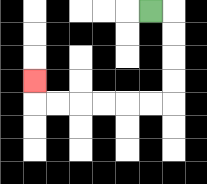{'start': '[6, 0]', 'end': '[1, 3]', 'path_directions': 'R,D,D,D,D,L,L,L,L,L,L,U', 'path_coordinates': '[[6, 0], [7, 0], [7, 1], [7, 2], [7, 3], [7, 4], [6, 4], [5, 4], [4, 4], [3, 4], [2, 4], [1, 4], [1, 3]]'}